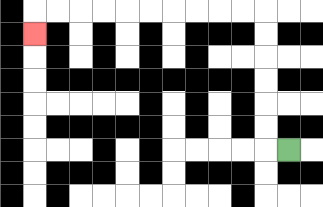{'start': '[12, 6]', 'end': '[1, 1]', 'path_directions': 'L,U,U,U,U,U,U,L,L,L,L,L,L,L,L,L,L,D', 'path_coordinates': '[[12, 6], [11, 6], [11, 5], [11, 4], [11, 3], [11, 2], [11, 1], [11, 0], [10, 0], [9, 0], [8, 0], [7, 0], [6, 0], [5, 0], [4, 0], [3, 0], [2, 0], [1, 0], [1, 1]]'}